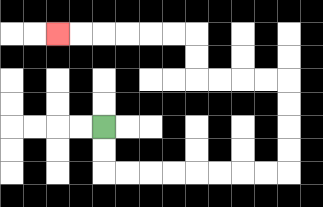{'start': '[4, 5]', 'end': '[2, 1]', 'path_directions': 'D,D,R,R,R,R,R,R,R,R,U,U,U,U,L,L,L,L,U,U,L,L,L,L,L,L', 'path_coordinates': '[[4, 5], [4, 6], [4, 7], [5, 7], [6, 7], [7, 7], [8, 7], [9, 7], [10, 7], [11, 7], [12, 7], [12, 6], [12, 5], [12, 4], [12, 3], [11, 3], [10, 3], [9, 3], [8, 3], [8, 2], [8, 1], [7, 1], [6, 1], [5, 1], [4, 1], [3, 1], [2, 1]]'}